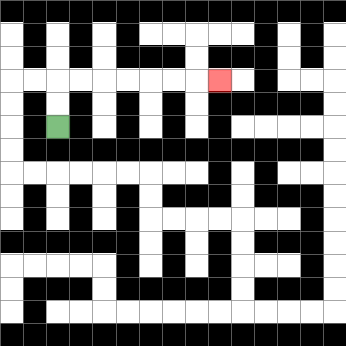{'start': '[2, 5]', 'end': '[9, 3]', 'path_directions': 'U,U,R,R,R,R,R,R,R', 'path_coordinates': '[[2, 5], [2, 4], [2, 3], [3, 3], [4, 3], [5, 3], [6, 3], [7, 3], [8, 3], [9, 3]]'}